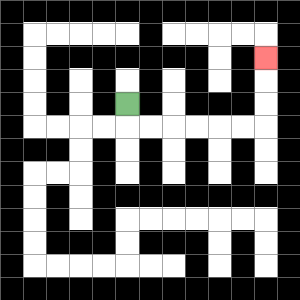{'start': '[5, 4]', 'end': '[11, 2]', 'path_directions': 'D,R,R,R,R,R,R,U,U,U', 'path_coordinates': '[[5, 4], [5, 5], [6, 5], [7, 5], [8, 5], [9, 5], [10, 5], [11, 5], [11, 4], [11, 3], [11, 2]]'}